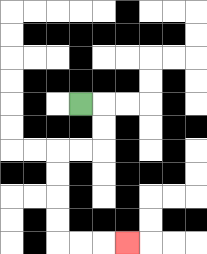{'start': '[3, 4]', 'end': '[5, 10]', 'path_directions': 'R,D,D,L,L,D,D,D,D,R,R,R', 'path_coordinates': '[[3, 4], [4, 4], [4, 5], [4, 6], [3, 6], [2, 6], [2, 7], [2, 8], [2, 9], [2, 10], [3, 10], [4, 10], [5, 10]]'}